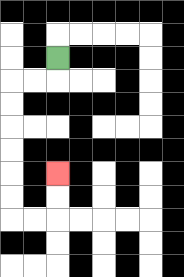{'start': '[2, 2]', 'end': '[2, 7]', 'path_directions': 'D,L,L,D,D,D,D,D,D,R,R,U,U', 'path_coordinates': '[[2, 2], [2, 3], [1, 3], [0, 3], [0, 4], [0, 5], [0, 6], [0, 7], [0, 8], [0, 9], [1, 9], [2, 9], [2, 8], [2, 7]]'}